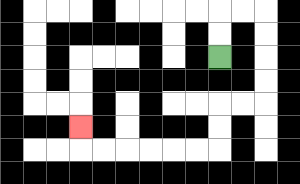{'start': '[9, 2]', 'end': '[3, 5]', 'path_directions': 'U,U,R,R,D,D,D,D,L,L,D,D,L,L,L,L,L,L,U', 'path_coordinates': '[[9, 2], [9, 1], [9, 0], [10, 0], [11, 0], [11, 1], [11, 2], [11, 3], [11, 4], [10, 4], [9, 4], [9, 5], [9, 6], [8, 6], [7, 6], [6, 6], [5, 6], [4, 6], [3, 6], [3, 5]]'}